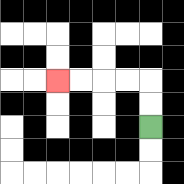{'start': '[6, 5]', 'end': '[2, 3]', 'path_directions': 'U,U,L,L,L,L', 'path_coordinates': '[[6, 5], [6, 4], [6, 3], [5, 3], [4, 3], [3, 3], [2, 3]]'}